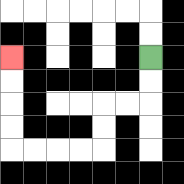{'start': '[6, 2]', 'end': '[0, 2]', 'path_directions': 'D,D,L,L,D,D,L,L,L,L,U,U,U,U', 'path_coordinates': '[[6, 2], [6, 3], [6, 4], [5, 4], [4, 4], [4, 5], [4, 6], [3, 6], [2, 6], [1, 6], [0, 6], [0, 5], [0, 4], [0, 3], [0, 2]]'}